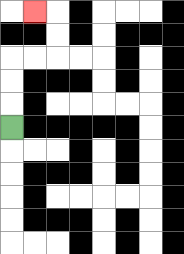{'start': '[0, 5]', 'end': '[1, 0]', 'path_directions': 'U,U,U,R,R,U,U,L', 'path_coordinates': '[[0, 5], [0, 4], [0, 3], [0, 2], [1, 2], [2, 2], [2, 1], [2, 0], [1, 0]]'}